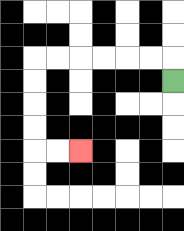{'start': '[7, 3]', 'end': '[3, 6]', 'path_directions': 'U,L,L,L,L,L,L,D,D,D,D,R,R', 'path_coordinates': '[[7, 3], [7, 2], [6, 2], [5, 2], [4, 2], [3, 2], [2, 2], [1, 2], [1, 3], [1, 4], [1, 5], [1, 6], [2, 6], [3, 6]]'}